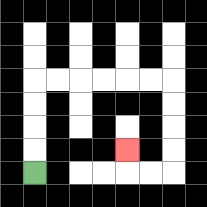{'start': '[1, 7]', 'end': '[5, 6]', 'path_directions': 'U,U,U,U,R,R,R,R,R,R,D,D,D,D,L,L,U', 'path_coordinates': '[[1, 7], [1, 6], [1, 5], [1, 4], [1, 3], [2, 3], [3, 3], [4, 3], [5, 3], [6, 3], [7, 3], [7, 4], [7, 5], [7, 6], [7, 7], [6, 7], [5, 7], [5, 6]]'}